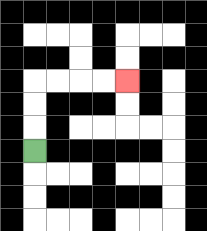{'start': '[1, 6]', 'end': '[5, 3]', 'path_directions': 'U,U,U,R,R,R,R', 'path_coordinates': '[[1, 6], [1, 5], [1, 4], [1, 3], [2, 3], [3, 3], [4, 3], [5, 3]]'}